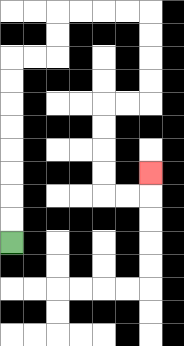{'start': '[0, 10]', 'end': '[6, 7]', 'path_directions': 'U,U,U,U,U,U,U,U,R,R,U,U,R,R,R,R,D,D,D,D,L,L,D,D,D,D,R,R,U', 'path_coordinates': '[[0, 10], [0, 9], [0, 8], [0, 7], [0, 6], [0, 5], [0, 4], [0, 3], [0, 2], [1, 2], [2, 2], [2, 1], [2, 0], [3, 0], [4, 0], [5, 0], [6, 0], [6, 1], [6, 2], [6, 3], [6, 4], [5, 4], [4, 4], [4, 5], [4, 6], [4, 7], [4, 8], [5, 8], [6, 8], [6, 7]]'}